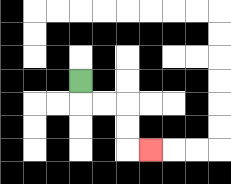{'start': '[3, 3]', 'end': '[6, 6]', 'path_directions': 'D,R,R,D,D,R', 'path_coordinates': '[[3, 3], [3, 4], [4, 4], [5, 4], [5, 5], [5, 6], [6, 6]]'}